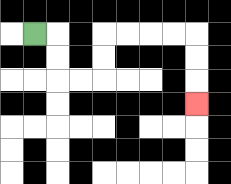{'start': '[1, 1]', 'end': '[8, 4]', 'path_directions': 'R,D,D,R,R,U,U,R,R,R,R,D,D,D', 'path_coordinates': '[[1, 1], [2, 1], [2, 2], [2, 3], [3, 3], [4, 3], [4, 2], [4, 1], [5, 1], [6, 1], [7, 1], [8, 1], [8, 2], [8, 3], [8, 4]]'}